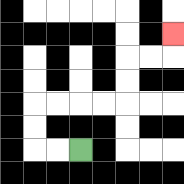{'start': '[3, 6]', 'end': '[7, 1]', 'path_directions': 'L,L,U,U,R,R,R,R,U,U,R,R,U', 'path_coordinates': '[[3, 6], [2, 6], [1, 6], [1, 5], [1, 4], [2, 4], [3, 4], [4, 4], [5, 4], [5, 3], [5, 2], [6, 2], [7, 2], [7, 1]]'}